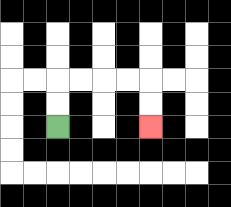{'start': '[2, 5]', 'end': '[6, 5]', 'path_directions': 'U,U,R,R,R,R,D,D', 'path_coordinates': '[[2, 5], [2, 4], [2, 3], [3, 3], [4, 3], [5, 3], [6, 3], [6, 4], [6, 5]]'}